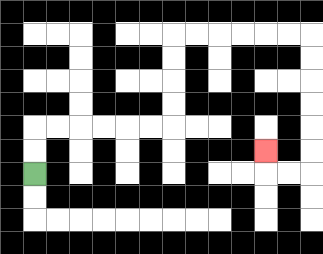{'start': '[1, 7]', 'end': '[11, 6]', 'path_directions': 'U,U,R,R,R,R,R,R,U,U,U,U,R,R,R,R,R,R,D,D,D,D,D,D,L,L,U', 'path_coordinates': '[[1, 7], [1, 6], [1, 5], [2, 5], [3, 5], [4, 5], [5, 5], [6, 5], [7, 5], [7, 4], [7, 3], [7, 2], [7, 1], [8, 1], [9, 1], [10, 1], [11, 1], [12, 1], [13, 1], [13, 2], [13, 3], [13, 4], [13, 5], [13, 6], [13, 7], [12, 7], [11, 7], [11, 6]]'}